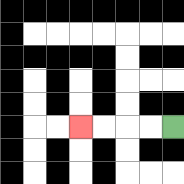{'start': '[7, 5]', 'end': '[3, 5]', 'path_directions': 'L,L,L,L', 'path_coordinates': '[[7, 5], [6, 5], [5, 5], [4, 5], [3, 5]]'}